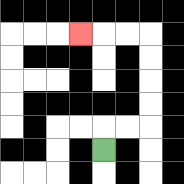{'start': '[4, 6]', 'end': '[3, 1]', 'path_directions': 'U,R,R,U,U,U,U,L,L,L', 'path_coordinates': '[[4, 6], [4, 5], [5, 5], [6, 5], [6, 4], [6, 3], [6, 2], [6, 1], [5, 1], [4, 1], [3, 1]]'}